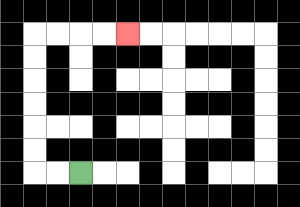{'start': '[3, 7]', 'end': '[5, 1]', 'path_directions': 'L,L,U,U,U,U,U,U,R,R,R,R', 'path_coordinates': '[[3, 7], [2, 7], [1, 7], [1, 6], [1, 5], [1, 4], [1, 3], [1, 2], [1, 1], [2, 1], [3, 1], [4, 1], [5, 1]]'}